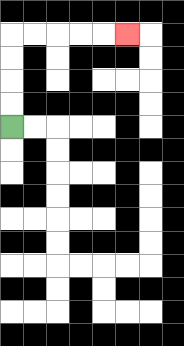{'start': '[0, 5]', 'end': '[5, 1]', 'path_directions': 'U,U,U,U,R,R,R,R,R', 'path_coordinates': '[[0, 5], [0, 4], [0, 3], [0, 2], [0, 1], [1, 1], [2, 1], [3, 1], [4, 1], [5, 1]]'}